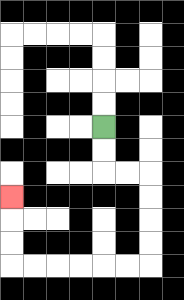{'start': '[4, 5]', 'end': '[0, 8]', 'path_directions': 'D,D,R,R,D,D,D,D,L,L,L,L,L,L,U,U,U', 'path_coordinates': '[[4, 5], [4, 6], [4, 7], [5, 7], [6, 7], [6, 8], [6, 9], [6, 10], [6, 11], [5, 11], [4, 11], [3, 11], [2, 11], [1, 11], [0, 11], [0, 10], [0, 9], [0, 8]]'}